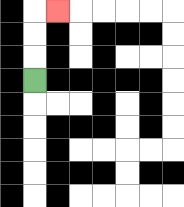{'start': '[1, 3]', 'end': '[2, 0]', 'path_directions': 'U,U,U,R', 'path_coordinates': '[[1, 3], [1, 2], [1, 1], [1, 0], [2, 0]]'}